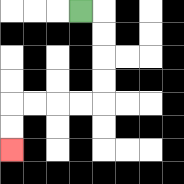{'start': '[3, 0]', 'end': '[0, 6]', 'path_directions': 'R,D,D,D,D,L,L,L,L,D,D', 'path_coordinates': '[[3, 0], [4, 0], [4, 1], [4, 2], [4, 3], [4, 4], [3, 4], [2, 4], [1, 4], [0, 4], [0, 5], [0, 6]]'}